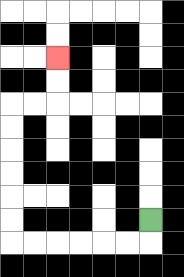{'start': '[6, 9]', 'end': '[2, 2]', 'path_directions': 'D,L,L,L,L,L,L,U,U,U,U,U,U,R,R,U,U', 'path_coordinates': '[[6, 9], [6, 10], [5, 10], [4, 10], [3, 10], [2, 10], [1, 10], [0, 10], [0, 9], [0, 8], [0, 7], [0, 6], [0, 5], [0, 4], [1, 4], [2, 4], [2, 3], [2, 2]]'}